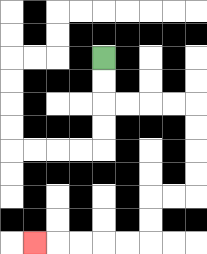{'start': '[4, 2]', 'end': '[1, 10]', 'path_directions': 'D,D,R,R,R,R,D,D,D,D,L,L,D,D,L,L,L,L,L', 'path_coordinates': '[[4, 2], [4, 3], [4, 4], [5, 4], [6, 4], [7, 4], [8, 4], [8, 5], [8, 6], [8, 7], [8, 8], [7, 8], [6, 8], [6, 9], [6, 10], [5, 10], [4, 10], [3, 10], [2, 10], [1, 10]]'}